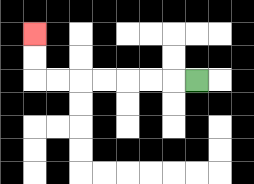{'start': '[8, 3]', 'end': '[1, 1]', 'path_directions': 'L,L,L,L,L,L,L,U,U', 'path_coordinates': '[[8, 3], [7, 3], [6, 3], [5, 3], [4, 3], [3, 3], [2, 3], [1, 3], [1, 2], [1, 1]]'}